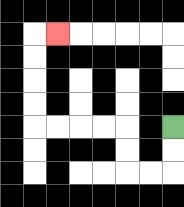{'start': '[7, 5]', 'end': '[2, 1]', 'path_directions': 'D,D,L,L,U,U,L,L,L,L,U,U,U,U,R', 'path_coordinates': '[[7, 5], [7, 6], [7, 7], [6, 7], [5, 7], [5, 6], [5, 5], [4, 5], [3, 5], [2, 5], [1, 5], [1, 4], [1, 3], [1, 2], [1, 1], [2, 1]]'}